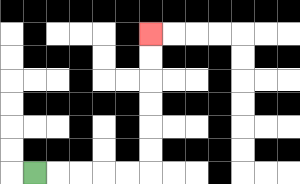{'start': '[1, 7]', 'end': '[6, 1]', 'path_directions': 'R,R,R,R,R,U,U,U,U,U,U', 'path_coordinates': '[[1, 7], [2, 7], [3, 7], [4, 7], [5, 7], [6, 7], [6, 6], [6, 5], [6, 4], [6, 3], [6, 2], [6, 1]]'}